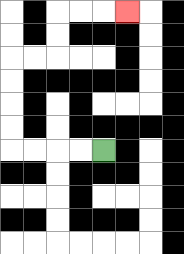{'start': '[4, 6]', 'end': '[5, 0]', 'path_directions': 'L,L,L,L,U,U,U,U,R,R,U,U,R,R,R', 'path_coordinates': '[[4, 6], [3, 6], [2, 6], [1, 6], [0, 6], [0, 5], [0, 4], [0, 3], [0, 2], [1, 2], [2, 2], [2, 1], [2, 0], [3, 0], [4, 0], [5, 0]]'}